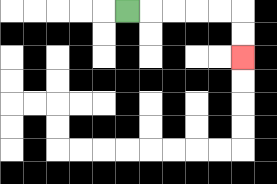{'start': '[5, 0]', 'end': '[10, 2]', 'path_directions': 'R,R,R,R,R,D,D', 'path_coordinates': '[[5, 0], [6, 0], [7, 0], [8, 0], [9, 0], [10, 0], [10, 1], [10, 2]]'}